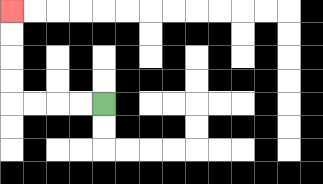{'start': '[4, 4]', 'end': '[0, 0]', 'path_directions': 'L,L,L,L,U,U,U,U', 'path_coordinates': '[[4, 4], [3, 4], [2, 4], [1, 4], [0, 4], [0, 3], [0, 2], [0, 1], [0, 0]]'}